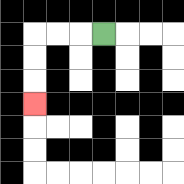{'start': '[4, 1]', 'end': '[1, 4]', 'path_directions': 'L,L,L,D,D,D', 'path_coordinates': '[[4, 1], [3, 1], [2, 1], [1, 1], [1, 2], [1, 3], [1, 4]]'}